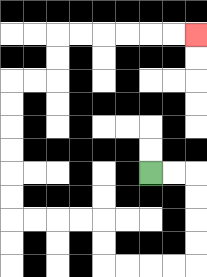{'start': '[6, 7]', 'end': '[8, 1]', 'path_directions': 'R,R,D,D,D,D,L,L,L,L,U,U,L,L,L,L,U,U,U,U,U,U,R,R,U,U,R,R,R,R,R,R', 'path_coordinates': '[[6, 7], [7, 7], [8, 7], [8, 8], [8, 9], [8, 10], [8, 11], [7, 11], [6, 11], [5, 11], [4, 11], [4, 10], [4, 9], [3, 9], [2, 9], [1, 9], [0, 9], [0, 8], [0, 7], [0, 6], [0, 5], [0, 4], [0, 3], [1, 3], [2, 3], [2, 2], [2, 1], [3, 1], [4, 1], [5, 1], [6, 1], [7, 1], [8, 1]]'}